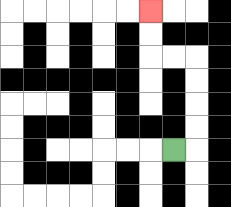{'start': '[7, 6]', 'end': '[6, 0]', 'path_directions': 'R,U,U,U,U,L,L,U,U', 'path_coordinates': '[[7, 6], [8, 6], [8, 5], [8, 4], [8, 3], [8, 2], [7, 2], [6, 2], [6, 1], [6, 0]]'}